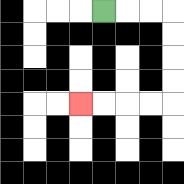{'start': '[4, 0]', 'end': '[3, 4]', 'path_directions': 'R,R,R,D,D,D,D,L,L,L,L', 'path_coordinates': '[[4, 0], [5, 0], [6, 0], [7, 0], [7, 1], [7, 2], [7, 3], [7, 4], [6, 4], [5, 4], [4, 4], [3, 4]]'}